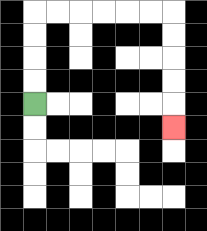{'start': '[1, 4]', 'end': '[7, 5]', 'path_directions': 'U,U,U,U,R,R,R,R,R,R,D,D,D,D,D', 'path_coordinates': '[[1, 4], [1, 3], [1, 2], [1, 1], [1, 0], [2, 0], [3, 0], [4, 0], [5, 0], [6, 0], [7, 0], [7, 1], [7, 2], [7, 3], [7, 4], [7, 5]]'}